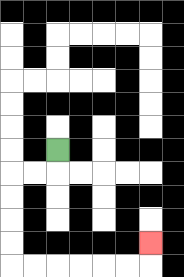{'start': '[2, 6]', 'end': '[6, 10]', 'path_directions': 'D,L,L,D,D,D,D,R,R,R,R,R,R,U', 'path_coordinates': '[[2, 6], [2, 7], [1, 7], [0, 7], [0, 8], [0, 9], [0, 10], [0, 11], [1, 11], [2, 11], [3, 11], [4, 11], [5, 11], [6, 11], [6, 10]]'}